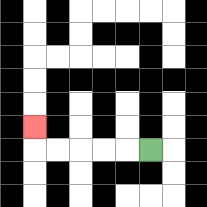{'start': '[6, 6]', 'end': '[1, 5]', 'path_directions': 'L,L,L,L,L,U', 'path_coordinates': '[[6, 6], [5, 6], [4, 6], [3, 6], [2, 6], [1, 6], [1, 5]]'}